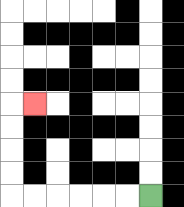{'start': '[6, 8]', 'end': '[1, 4]', 'path_directions': 'L,L,L,L,L,L,U,U,U,U,R', 'path_coordinates': '[[6, 8], [5, 8], [4, 8], [3, 8], [2, 8], [1, 8], [0, 8], [0, 7], [0, 6], [0, 5], [0, 4], [1, 4]]'}